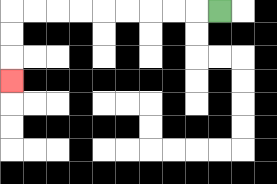{'start': '[9, 0]', 'end': '[0, 3]', 'path_directions': 'L,L,L,L,L,L,L,L,L,D,D,D', 'path_coordinates': '[[9, 0], [8, 0], [7, 0], [6, 0], [5, 0], [4, 0], [3, 0], [2, 0], [1, 0], [0, 0], [0, 1], [0, 2], [0, 3]]'}